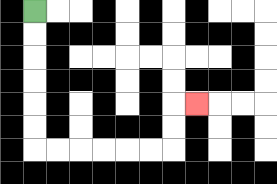{'start': '[1, 0]', 'end': '[8, 4]', 'path_directions': 'D,D,D,D,D,D,R,R,R,R,R,R,U,U,R', 'path_coordinates': '[[1, 0], [1, 1], [1, 2], [1, 3], [1, 4], [1, 5], [1, 6], [2, 6], [3, 6], [4, 6], [5, 6], [6, 6], [7, 6], [7, 5], [7, 4], [8, 4]]'}